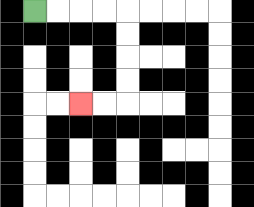{'start': '[1, 0]', 'end': '[3, 4]', 'path_directions': 'R,R,R,R,D,D,D,D,L,L', 'path_coordinates': '[[1, 0], [2, 0], [3, 0], [4, 0], [5, 0], [5, 1], [5, 2], [5, 3], [5, 4], [4, 4], [3, 4]]'}